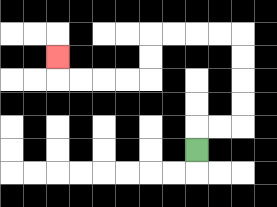{'start': '[8, 6]', 'end': '[2, 2]', 'path_directions': 'U,R,R,U,U,U,U,L,L,L,L,D,D,L,L,L,L,U', 'path_coordinates': '[[8, 6], [8, 5], [9, 5], [10, 5], [10, 4], [10, 3], [10, 2], [10, 1], [9, 1], [8, 1], [7, 1], [6, 1], [6, 2], [6, 3], [5, 3], [4, 3], [3, 3], [2, 3], [2, 2]]'}